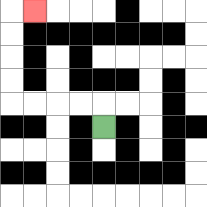{'start': '[4, 5]', 'end': '[1, 0]', 'path_directions': 'U,L,L,L,L,U,U,U,U,R', 'path_coordinates': '[[4, 5], [4, 4], [3, 4], [2, 4], [1, 4], [0, 4], [0, 3], [0, 2], [0, 1], [0, 0], [1, 0]]'}